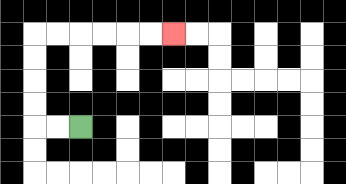{'start': '[3, 5]', 'end': '[7, 1]', 'path_directions': 'L,L,U,U,U,U,R,R,R,R,R,R', 'path_coordinates': '[[3, 5], [2, 5], [1, 5], [1, 4], [1, 3], [1, 2], [1, 1], [2, 1], [3, 1], [4, 1], [5, 1], [6, 1], [7, 1]]'}